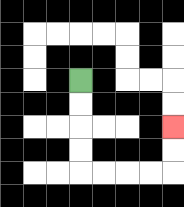{'start': '[3, 3]', 'end': '[7, 5]', 'path_directions': 'D,D,D,D,R,R,R,R,U,U', 'path_coordinates': '[[3, 3], [3, 4], [3, 5], [3, 6], [3, 7], [4, 7], [5, 7], [6, 7], [7, 7], [7, 6], [7, 5]]'}